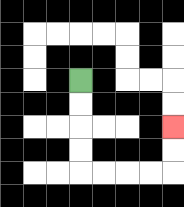{'start': '[3, 3]', 'end': '[7, 5]', 'path_directions': 'D,D,D,D,R,R,R,R,U,U', 'path_coordinates': '[[3, 3], [3, 4], [3, 5], [3, 6], [3, 7], [4, 7], [5, 7], [6, 7], [7, 7], [7, 6], [7, 5]]'}